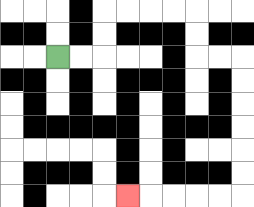{'start': '[2, 2]', 'end': '[5, 8]', 'path_directions': 'R,R,U,U,R,R,R,R,D,D,R,R,D,D,D,D,D,D,L,L,L,L,L', 'path_coordinates': '[[2, 2], [3, 2], [4, 2], [4, 1], [4, 0], [5, 0], [6, 0], [7, 0], [8, 0], [8, 1], [8, 2], [9, 2], [10, 2], [10, 3], [10, 4], [10, 5], [10, 6], [10, 7], [10, 8], [9, 8], [8, 8], [7, 8], [6, 8], [5, 8]]'}